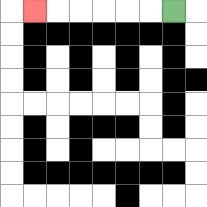{'start': '[7, 0]', 'end': '[1, 0]', 'path_directions': 'L,L,L,L,L,L', 'path_coordinates': '[[7, 0], [6, 0], [5, 0], [4, 0], [3, 0], [2, 0], [1, 0]]'}